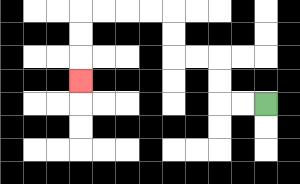{'start': '[11, 4]', 'end': '[3, 3]', 'path_directions': 'L,L,U,U,L,L,U,U,L,L,L,L,D,D,D', 'path_coordinates': '[[11, 4], [10, 4], [9, 4], [9, 3], [9, 2], [8, 2], [7, 2], [7, 1], [7, 0], [6, 0], [5, 0], [4, 0], [3, 0], [3, 1], [3, 2], [3, 3]]'}